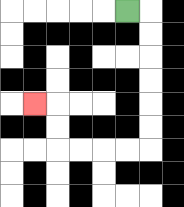{'start': '[5, 0]', 'end': '[1, 4]', 'path_directions': 'R,D,D,D,D,D,D,L,L,L,L,U,U,L', 'path_coordinates': '[[5, 0], [6, 0], [6, 1], [6, 2], [6, 3], [6, 4], [6, 5], [6, 6], [5, 6], [4, 6], [3, 6], [2, 6], [2, 5], [2, 4], [1, 4]]'}